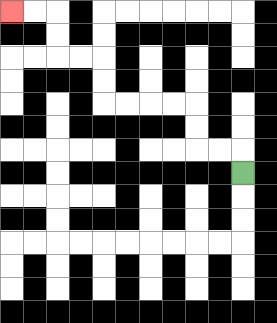{'start': '[10, 7]', 'end': '[0, 0]', 'path_directions': 'U,L,L,U,U,L,L,L,L,U,U,L,L,U,U,L,L', 'path_coordinates': '[[10, 7], [10, 6], [9, 6], [8, 6], [8, 5], [8, 4], [7, 4], [6, 4], [5, 4], [4, 4], [4, 3], [4, 2], [3, 2], [2, 2], [2, 1], [2, 0], [1, 0], [0, 0]]'}